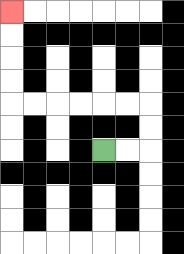{'start': '[4, 6]', 'end': '[0, 0]', 'path_directions': 'R,R,U,U,L,L,L,L,L,L,U,U,U,U', 'path_coordinates': '[[4, 6], [5, 6], [6, 6], [6, 5], [6, 4], [5, 4], [4, 4], [3, 4], [2, 4], [1, 4], [0, 4], [0, 3], [0, 2], [0, 1], [0, 0]]'}